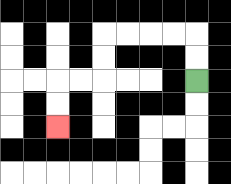{'start': '[8, 3]', 'end': '[2, 5]', 'path_directions': 'U,U,L,L,L,L,D,D,L,L,D,D', 'path_coordinates': '[[8, 3], [8, 2], [8, 1], [7, 1], [6, 1], [5, 1], [4, 1], [4, 2], [4, 3], [3, 3], [2, 3], [2, 4], [2, 5]]'}